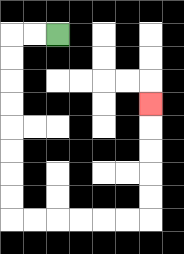{'start': '[2, 1]', 'end': '[6, 4]', 'path_directions': 'L,L,D,D,D,D,D,D,D,D,R,R,R,R,R,R,U,U,U,U,U', 'path_coordinates': '[[2, 1], [1, 1], [0, 1], [0, 2], [0, 3], [0, 4], [0, 5], [0, 6], [0, 7], [0, 8], [0, 9], [1, 9], [2, 9], [3, 9], [4, 9], [5, 9], [6, 9], [6, 8], [6, 7], [6, 6], [6, 5], [6, 4]]'}